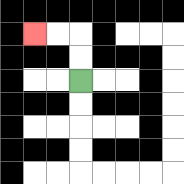{'start': '[3, 3]', 'end': '[1, 1]', 'path_directions': 'U,U,L,L', 'path_coordinates': '[[3, 3], [3, 2], [3, 1], [2, 1], [1, 1]]'}